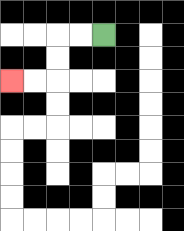{'start': '[4, 1]', 'end': '[0, 3]', 'path_directions': 'L,L,D,D,L,L', 'path_coordinates': '[[4, 1], [3, 1], [2, 1], [2, 2], [2, 3], [1, 3], [0, 3]]'}